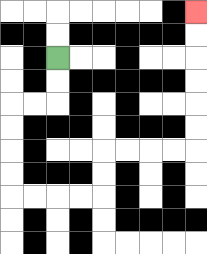{'start': '[2, 2]', 'end': '[8, 0]', 'path_directions': 'D,D,L,L,D,D,D,D,R,R,R,R,U,U,R,R,R,R,U,U,U,U,U,U', 'path_coordinates': '[[2, 2], [2, 3], [2, 4], [1, 4], [0, 4], [0, 5], [0, 6], [0, 7], [0, 8], [1, 8], [2, 8], [3, 8], [4, 8], [4, 7], [4, 6], [5, 6], [6, 6], [7, 6], [8, 6], [8, 5], [8, 4], [8, 3], [8, 2], [8, 1], [8, 0]]'}